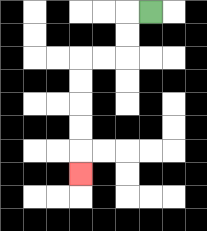{'start': '[6, 0]', 'end': '[3, 7]', 'path_directions': 'L,D,D,L,L,D,D,D,D,D', 'path_coordinates': '[[6, 0], [5, 0], [5, 1], [5, 2], [4, 2], [3, 2], [3, 3], [3, 4], [3, 5], [3, 6], [3, 7]]'}